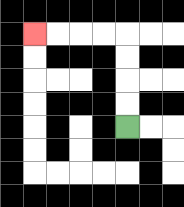{'start': '[5, 5]', 'end': '[1, 1]', 'path_directions': 'U,U,U,U,L,L,L,L', 'path_coordinates': '[[5, 5], [5, 4], [5, 3], [5, 2], [5, 1], [4, 1], [3, 1], [2, 1], [1, 1]]'}